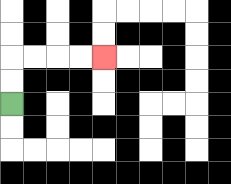{'start': '[0, 4]', 'end': '[4, 2]', 'path_directions': 'U,U,R,R,R,R', 'path_coordinates': '[[0, 4], [0, 3], [0, 2], [1, 2], [2, 2], [3, 2], [4, 2]]'}